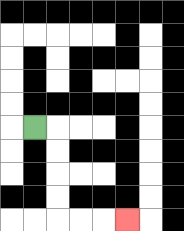{'start': '[1, 5]', 'end': '[5, 9]', 'path_directions': 'R,D,D,D,D,R,R,R', 'path_coordinates': '[[1, 5], [2, 5], [2, 6], [2, 7], [2, 8], [2, 9], [3, 9], [4, 9], [5, 9]]'}